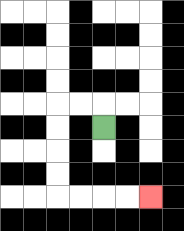{'start': '[4, 5]', 'end': '[6, 8]', 'path_directions': 'U,L,L,D,D,D,D,R,R,R,R', 'path_coordinates': '[[4, 5], [4, 4], [3, 4], [2, 4], [2, 5], [2, 6], [2, 7], [2, 8], [3, 8], [4, 8], [5, 8], [6, 8]]'}